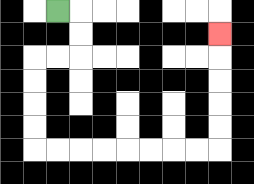{'start': '[2, 0]', 'end': '[9, 1]', 'path_directions': 'R,D,D,L,L,D,D,D,D,R,R,R,R,R,R,R,R,U,U,U,U,U', 'path_coordinates': '[[2, 0], [3, 0], [3, 1], [3, 2], [2, 2], [1, 2], [1, 3], [1, 4], [1, 5], [1, 6], [2, 6], [3, 6], [4, 6], [5, 6], [6, 6], [7, 6], [8, 6], [9, 6], [9, 5], [9, 4], [9, 3], [9, 2], [9, 1]]'}